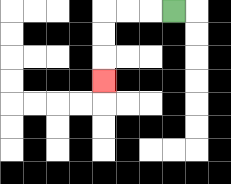{'start': '[7, 0]', 'end': '[4, 3]', 'path_directions': 'L,L,L,D,D,D', 'path_coordinates': '[[7, 0], [6, 0], [5, 0], [4, 0], [4, 1], [4, 2], [4, 3]]'}